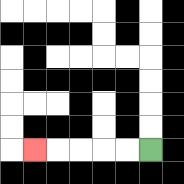{'start': '[6, 6]', 'end': '[1, 6]', 'path_directions': 'L,L,L,L,L', 'path_coordinates': '[[6, 6], [5, 6], [4, 6], [3, 6], [2, 6], [1, 6]]'}